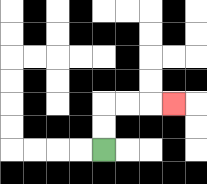{'start': '[4, 6]', 'end': '[7, 4]', 'path_directions': 'U,U,R,R,R', 'path_coordinates': '[[4, 6], [4, 5], [4, 4], [5, 4], [6, 4], [7, 4]]'}